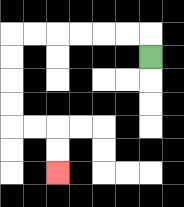{'start': '[6, 2]', 'end': '[2, 7]', 'path_directions': 'U,L,L,L,L,L,L,D,D,D,D,R,R,D,D', 'path_coordinates': '[[6, 2], [6, 1], [5, 1], [4, 1], [3, 1], [2, 1], [1, 1], [0, 1], [0, 2], [0, 3], [0, 4], [0, 5], [1, 5], [2, 5], [2, 6], [2, 7]]'}